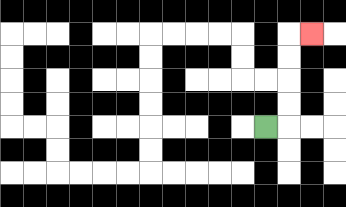{'start': '[11, 5]', 'end': '[13, 1]', 'path_directions': 'R,U,U,U,U,R', 'path_coordinates': '[[11, 5], [12, 5], [12, 4], [12, 3], [12, 2], [12, 1], [13, 1]]'}